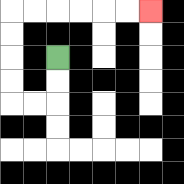{'start': '[2, 2]', 'end': '[6, 0]', 'path_directions': 'D,D,L,L,U,U,U,U,R,R,R,R,R,R', 'path_coordinates': '[[2, 2], [2, 3], [2, 4], [1, 4], [0, 4], [0, 3], [0, 2], [0, 1], [0, 0], [1, 0], [2, 0], [3, 0], [4, 0], [5, 0], [6, 0]]'}